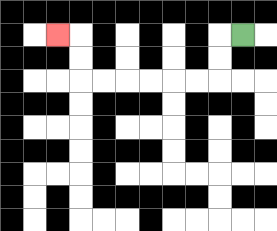{'start': '[10, 1]', 'end': '[2, 1]', 'path_directions': 'L,D,D,L,L,L,L,L,L,U,U,L', 'path_coordinates': '[[10, 1], [9, 1], [9, 2], [9, 3], [8, 3], [7, 3], [6, 3], [5, 3], [4, 3], [3, 3], [3, 2], [3, 1], [2, 1]]'}